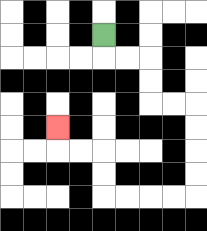{'start': '[4, 1]', 'end': '[2, 5]', 'path_directions': 'D,R,R,D,D,R,R,D,D,D,D,L,L,L,L,U,U,L,L,U', 'path_coordinates': '[[4, 1], [4, 2], [5, 2], [6, 2], [6, 3], [6, 4], [7, 4], [8, 4], [8, 5], [8, 6], [8, 7], [8, 8], [7, 8], [6, 8], [5, 8], [4, 8], [4, 7], [4, 6], [3, 6], [2, 6], [2, 5]]'}